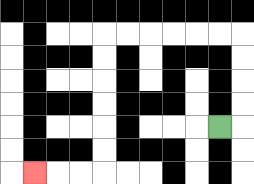{'start': '[9, 5]', 'end': '[1, 7]', 'path_directions': 'R,U,U,U,U,L,L,L,L,L,L,D,D,D,D,D,D,L,L,L', 'path_coordinates': '[[9, 5], [10, 5], [10, 4], [10, 3], [10, 2], [10, 1], [9, 1], [8, 1], [7, 1], [6, 1], [5, 1], [4, 1], [4, 2], [4, 3], [4, 4], [4, 5], [4, 6], [4, 7], [3, 7], [2, 7], [1, 7]]'}